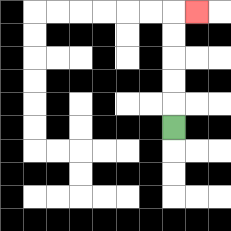{'start': '[7, 5]', 'end': '[8, 0]', 'path_directions': 'U,U,U,U,U,R', 'path_coordinates': '[[7, 5], [7, 4], [7, 3], [7, 2], [7, 1], [7, 0], [8, 0]]'}